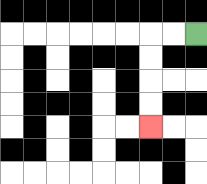{'start': '[8, 1]', 'end': '[6, 5]', 'path_directions': 'L,L,D,D,D,D', 'path_coordinates': '[[8, 1], [7, 1], [6, 1], [6, 2], [6, 3], [6, 4], [6, 5]]'}